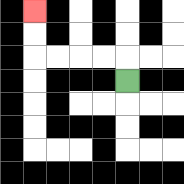{'start': '[5, 3]', 'end': '[1, 0]', 'path_directions': 'U,L,L,L,L,U,U', 'path_coordinates': '[[5, 3], [5, 2], [4, 2], [3, 2], [2, 2], [1, 2], [1, 1], [1, 0]]'}